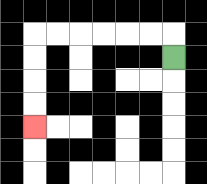{'start': '[7, 2]', 'end': '[1, 5]', 'path_directions': 'U,L,L,L,L,L,L,D,D,D,D', 'path_coordinates': '[[7, 2], [7, 1], [6, 1], [5, 1], [4, 1], [3, 1], [2, 1], [1, 1], [1, 2], [1, 3], [1, 4], [1, 5]]'}